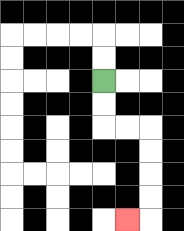{'start': '[4, 3]', 'end': '[5, 9]', 'path_directions': 'D,D,R,R,D,D,D,D,L', 'path_coordinates': '[[4, 3], [4, 4], [4, 5], [5, 5], [6, 5], [6, 6], [6, 7], [6, 8], [6, 9], [5, 9]]'}